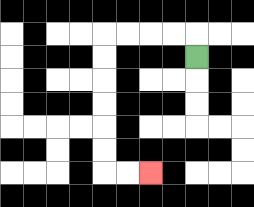{'start': '[8, 2]', 'end': '[6, 7]', 'path_directions': 'U,L,L,L,L,D,D,D,D,D,D,R,R', 'path_coordinates': '[[8, 2], [8, 1], [7, 1], [6, 1], [5, 1], [4, 1], [4, 2], [4, 3], [4, 4], [4, 5], [4, 6], [4, 7], [5, 7], [6, 7]]'}